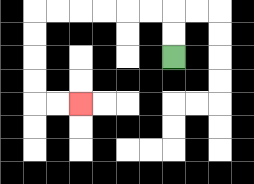{'start': '[7, 2]', 'end': '[3, 4]', 'path_directions': 'U,U,L,L,L,L,L,L,D,D,D,D,R,R', 'path_coordinates': '[[7, 2], [7, 1], [7, 0], [6, 0], [5, 0], [4, 0], [3, 0], [2, 0], [1, 0], [1, 1], [1, 2], [1, 3], [1, 4], [2, 4], [3, 4]]'}